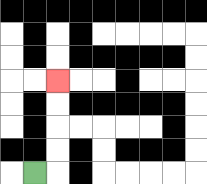{'start': '[1, 7]', 'end': '[2, 3]', 'path_directions': 'R,U,U,U,U', 'path_coordinates': '[[1, 7], [2, 7], [2, 6], [2, 5], [2, 4], [2, 3]]'}